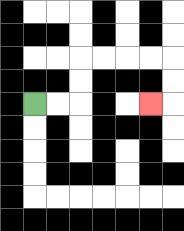{'start': '[1, 4]', 'end': '[6, 4]', 'path_directions': 'R,R,U,U,R,R,R,R,D,D,L', 'path_coordinates': '[[1, 4], [2, 4], [3, 4], [3, 3], [3, 2], [4, 2], [5, 2], [6, 2], [7, 2], [7, 3], [7, 4], [6, 4]]'}